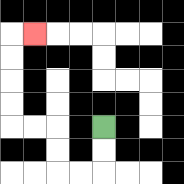{'start': '[4, 5]', 'end': '[1, 1]', 'path_directions': 'D,D,L,L,U,U,L,L,U,U,U,U,R', 'path_coordinates': '[[4, 5], [4, 6], [4, 7], [3, 7], [2, 7], [2, 6], [2, 5], [1, 5], [0, 5], [0, 4], [0, 3], [0, 2], [0, 1], [1, 1]]'}